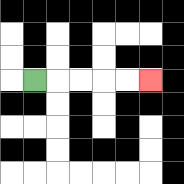{'start': '[1, 3]', 'end': '[6, 3]', 'path_directions': 'R,R,R,R,R', 'path_coordinates': '[[1, 3], [2, 3], [3, 3], [4, 3], [5, 3], [6, 3]]'}